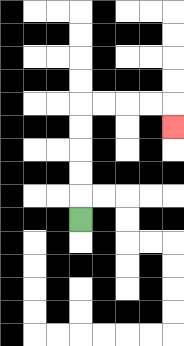{'start': '[3, 9]', 'end': '[7, 5]', 'path_directions': 'U,U,U,U,U,R,R,R,R,D', 'path_coordinates': '[[3, 9], [3, 8], [3, 7], [3, 6], [3, 5], [3, 4], [4, 4], [5, 4], [6, 4], [7, 4], [7, 5]]'}